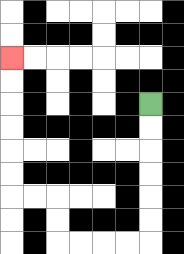{'start': '[6, 4]', 'end': '[0, 2]', 'path_directions': 'D,D,D,D,D,D,L,L,L,L,U,U,L,L,U,U,U,U,U,U', 'path_coordinates': '[[6, 4], [6, 5], [6, 6], [6, 7], [6, 8], [6, 9], [6, 10], [5, 10], [4, 10], [3, 10], [2, 10], [2, 9], [2, 8], [1, 8], [0, 8], [0, 7], [0, 6], [0, 5], [0, 4], [0, 3], [0, 2]]'}